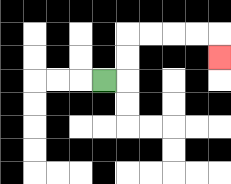{'start': '[4, 3]', 'end': '[9, 2]', 'path_directions': 'R,U,U,R,R,R,R,D', 'path_coordinates': '[[4, 3], [5, 3], [5, 2], [5, 1], [6, 1], [7, 1], [8, 1], [9, 1], [9, 2]]'}